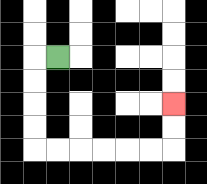{'start': '[2, 2]', 'end': '[7, 4]', 'path_directions': 'L,D,D,D,D,R,R,R,R,R,R,U,U', 'path_coordinates': '[[2, 2], [1, 2], [1, 3], [1, 4], [1, 5], [1, 6], [2, 6], [3, 6], [4, 6], [5, 6], [6, 6], [7, 6], [7, 5], [7, 4]]'}